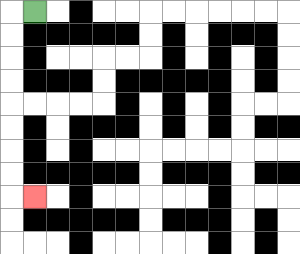{'start': '[1, 0]', 'end': '[1, 8]', 'path_directions': 'L,D,D,D,D,D,D,D,D,R', 'path_coordinates': '[[1, 0], [0, 0], [0, 1], [0, 2], [0, 3], [0, 4], [0, 5], [0, 6], [0, 7], [0, 8], [1, 8]]'}